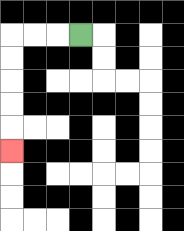{'start': '[3, 1]', 'end': '[0, 6]', 'path_directions': 'L,L,L,D,D,D,D,D', 'path_coordinates': '[[3, 1], [2, 1], [1, 1], [0, 1], [0, 2], [0, 3], [0, 4], [0, 5], [0, 6]]'}